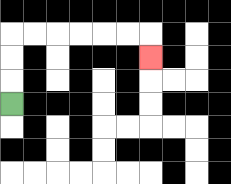{'start': '[0, 4]', 'end': '[6, 2]', 'path_directions': 'U,U,U,R,R,R,R,R,R,D', 'path_coordinates': '[[0, 4], [0, 3], [0, 2], [0, 1], [1, 1], [2, 1], [3, 1], [4, 1], [5, 1], [6, 1], [6, 2]]'}